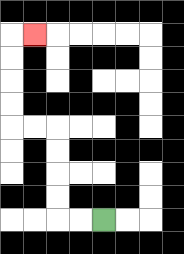{'start': '[4, 9]', 'end': '[1, 1]', 'path_directions': 'L,L,U,U,U,U,L,L,U,U,U,U,R', 'path_coordinates': '[[4, 9], [3, 9], [2, 9], [2, 8], [2, 7], [2, 6], [2, 5], [1, 5], [0, 5], [0, 4], [0, 3], [0, 2], [0, 1], [1, 1]]'}